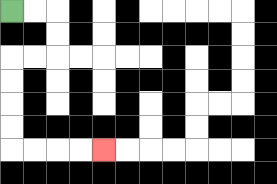{'start': '[0, 0]', 'end': '[4, 6]', 'path_directions': 'R,R,D,D,L,L,D,D,D,D,R,R,R,R', 'path_coordinates': '[[0, 0], [1, 0], [2, 0], [2, 1], [2, 2], [1, 2], [0, 2], [0, 3], [0, 4], [0, 5], [0, 6], [1, 6], [2, 6], [3, 6], [4, 6]]'}